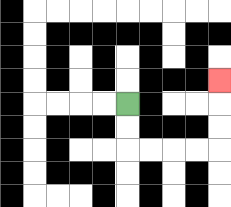{'start': '[5, 4]', 'end': '[9, 3]', 'path_directions': 'D,D,R,R,R,R,U,U,U', 'path_coordinates': '[[5, 4], [5, 5], [5, 6], [6, 6], [7, 6], [8, 6], [9, 6], [9, 5], [9, 4], [9, 3]]'}